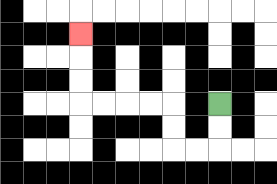{'start': '[9, 4]', 'end': '[3, 1]', 'path_directions': 'D,D,L,L,U,U,L,L,L,L,U,U,U', 'path_coordinates': '[[9, 4], [9, 5], [9, 6], [8, 6], [7, 6], [7, 5], [7, 4], [6, 4], [5, 4], [4, 4], [3, 4], [3, 3], [3, 2], [3, 1]]'}